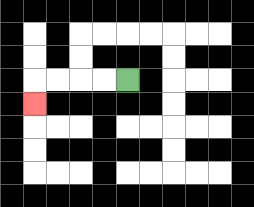{'start': '[5, 3]', 'end': '[1, 4]', 'path_directions': 'L,L,L,L,D', 'path_coordinates': '[[5, 3], [4, 3], [3, 3], [2, 3], [1, 3], [1, 4]]'}